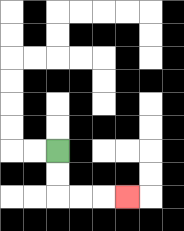{'start': '[2, 6]', 'end': '[5, 8]', 'path_directions': 'D,D,R,R,R', 'path_coordinates': '[[2, 6], [2, 7], [2, 8], [3, 8], [4, 8], [5, 8]]'}